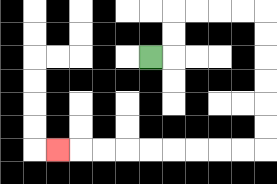{'start': '[6, 2]', 'end': '[2, 6]', 'path_directions': 'R,U,U,R,R,R,R,D,D,D,D,D,D,L,L,L,L,L,L,L,L,L', 'path_coordinates': '[[6, 2], [7, 2], [7, 1], [7, 0], [8, 0], [9, 0], [10, 0], [11, 0], [11, 1], [11, 2], [11, 3], [11, 4], [11, 5], [11, 6], [10, 6], [9, 6], [8, 6], [7, 6], [6, 6], [5, 6], [4, 6], [3, 6], [2, 6]]'}